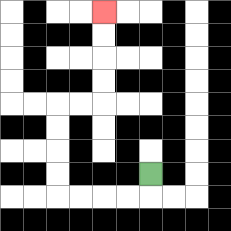{'start': '[6, 7]', 'end': '[4, 0]', 'path_directions': 'D,L,L,L,L,U,U,U,U,R,R,U,U,U,U', 'path_coordinates': '[[6, 7], [6, 8], [5, 8], [4, 8], [3, 8], [2, 8], [2, 7], [2, 6], [2, 5], [2, 4], [3, 4], [4, 4], [4, 3], [4, 2], [4, 1], [4, 0]]'}